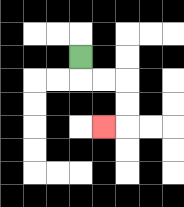{'start': '[3, 2]', 'end': '[4, 5]', 'path_directions': 'D,R,R,D,D,L', 'path_coordinates': '[[3, 2], [3, 3], [4, 3], [5, 3], [5, 4], [5, 5], [4, 5]]'}